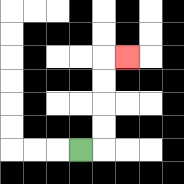{'start': '[3, 6]', 'end': '[5, 2]', 'path_directions': 'R,U,U,U,U,R', 'path_coordinates': '[[3, 6], [4, 6], [4, 5], [4, 4], [4, 3], [4, 2], [5, 2]]'}